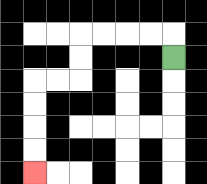{'start': '[7, 2]', 'end': '[1, 7]', 'path_directions': 'U,L,L,L,L,D,D,L,L,D,D,D,D', 'path_coordinates': '[[7, 2], [7, 1], [6, 1], [5, 1], [4, 1], [3, 1], [3, 2], [3, 3], [2, 3], [1, 3], [1, 4], [1, 5], [1, 6], [1, 7]]'}